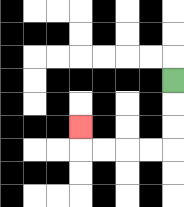{'start': '[7, 3]', 'end': '[3, 5]', 'path_directions': 'D,D,D,L,L,L,L,U', 'path_coordinates': '[[7, 3], [7, 4], [7, 5], [7, 6], [6, 6], [5, 6], [4, 6], [3, 6], [3, 5]]'}